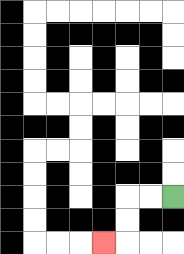{'start': '[7, 8]', 'end': '[4, 10]', 'path_directions': 'L,L,D,D,L', 'path_coordinates': '[[7, 8], [6, 8], [5, 8], [5, 9], [5, 10], [4, 10]]'}